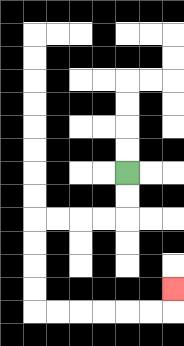{'start': '[5, 7]', 'end': '[7, 12]', 'path_directions': 'D,D,L,L,L,L,D,D,D,D,R,R,R,R,R,R,U', 'path_coordinates': '[[5, 7], [5, 8], [5, 9], [4, 9], [3, 9], [2, 9], [1, 9], [1, 10], [1, 11], [1, 12], [1, 13], [2, 13], [3, 13], [4, 13], [5, 13], [6, 13], [7, 13], [7, 12]]'}